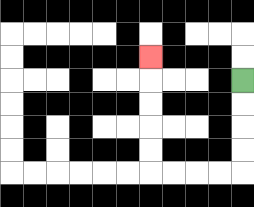{'start': '[10, 3]', 'end': '[6, 2]', 'path_directions': 'D,D,D,D,L,L,L,L,U,U,U,U,U', 'path_coordinates': '[[10, 3], [10, 4], [10, 5], [10, 6], [10, 7], [9, 7], [8, 7], [7, 7], [6, 7], [6, 6], [6, 5], [6, 4], [6, 3], [6, 2]]'}